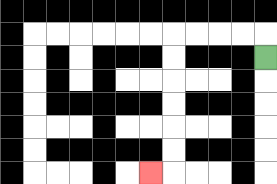{'start': '[11, 2]', 'end': '[6, 7]', 'path_directions': 'U,L,L,L,L,D,D,D,D,D,D,L', 'path_coordinates': '[[11, 2], [11, 1], [10, 1], [9, 1], [8, 1], [7, 1], [7, 2], [7, 3], [7, 4], [7, 5], [7, 6], [7, 7], [6, 7]]'}